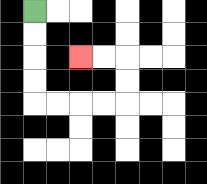{'start': '[1, 0]', 'end': '[3, 2]', 'path_directions': 'D,D,D,D,R,R,R,R,U,U,L,L', 'path_coordinates': '[[1, 0], [1, 1], [1, 2], [1, 3], [1, 4], [2, 4], [3, 4], [4, 4], [5, 4], [5, 3], [5, 2], [4, 2], [3, 2]]'}